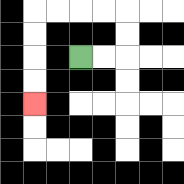{'start': '[3, 2]', 'end': '[1, 4]', 'path_directions': 'R,R,U,U,L,L,L,L,D,D,D,D', 'path_coordinates': '[[3, 2], [4, 2], [5, 2], [5, 1], [5, 0], [4, 0], [3, 0], [2, 0], [1, 0], [1, 1], [1, 2], [1, 3], [1, 4]]'}